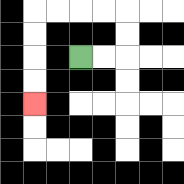{'start': '[3, 2]', 'end': '[1, 4]', 'path_directions': 'R,R,U,U,L,L,L,L,D,D,D,D', 'path_coordinates': '[[3, 2], [4, 2], [5, 2], [5, 1], [5, 0], [4, 0], [3, 0], [2, 0], [1, 0], [1, 1], [1, 2], [1, 3], [1, 4]]'}